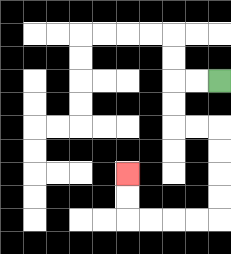{'start': '[9, 3]', 'end': '[5, 7]', 'path_directions': 'L,L,D,D,R,R,D,D,D,D,L,L,L,L,U,U', 'path_coordinates': '[[9, 3], [8, 3], [7, 3], [7, 4], [7, 5], [8, 5], [9, 5], [9, 6], [9, 7], [9, 8], [9, 9], [8, 9], [7, 9], [6, 9], [5, 9], [5, 8], [5, 7]]'}